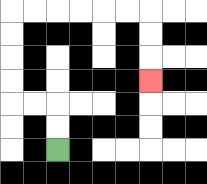{'start': '[2, 6]', 'end': '[6, 3]', 'path_directions': 'U,U,L,L,U,U,U,U,R,R,R,R,R,R,D,D,D', 'path_coordinates': '[[2, 6], [2, 5], [2, 4], [1, 4], [0, 4], [0, 3], [0, 2], [0, 1], [0, 0], [1, 0], [2, 0], [3, 0], [4, 0], [5, 0], [6, 0], [6, 1], [6, 2], [6, 3]]'}